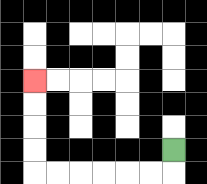{'start': '[7, 6]', 'end': '[1, 3]', 'path_directions': 'D,L,L,L,L,L,L,U,U,U,U', 'path_coordinates': '[[7, 6], [7, 7], [6, 7], [5, 7], [4, 7], [3, 7], [2, 7], [1, 7], [1, 6], [1, 5], [1, 4], [1, 3]]'}